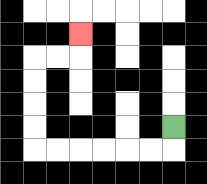{'start': '[7, 5]', 'end': '[3, 1]', 'path_directions': 'D,L,L,L,L,L,L,U,U,U,U,R,R,U', 'path_coordinates': '[[7, 5], [7, 6], [6, 6], [5, 6], [4, 6], [3, 6], [2, 6], [1, 6], [1, 5], [1, 4], [1, 3], [1, 2], [2, 2], [3, 2], [3, 1]]'}